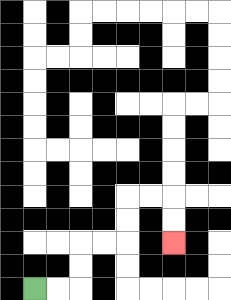{'start': '[1, 12]', 'end': '[7, 10]', 'path_directions': 'R,R,U,U,R,R,U,U,R,R,D,D', 'path_coordinates': '[[1, 12], [2, 12], [3, 12], [3, 11], [3, 10], [4, 10], [5, 10], [5, 9], [5, 8], [6, 8], [7, 8], [7, 9], [7, 10]]'}